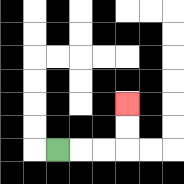{'start': '[2, 6]', 'end': '[5, 4]', 'path_directions': 'R,R,R,U,U', 'path_coordinates': '[[2, 6], [3, 6], [4, 6], [5, 6], [5, 5], [5, 4]]'}